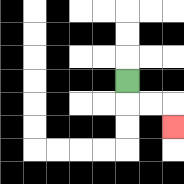{'start': '[5, 3]', 'end': '[7, 5]', 'path_directions': 'D,R,R,D', 'path_coordinates': '[[5, 3], [5, 4], [6, 4], [7, 4], [7, 5]]'}